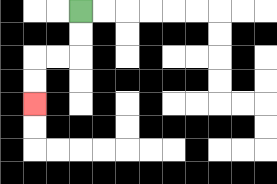{'start': '[3, 0]', 'end': '[1, 4]', 'path_directions': 'D,D,L,L,D,D', 'path_coordinates': '[[3, 0], [3, 1], [3, 2], [2, 2], [1, 2], [1, 3], [1, 4]]'}